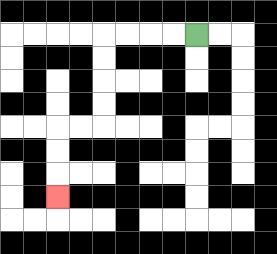{'start': '[8, 1]', 'end': '[2, 8]', 'path_directions': 'L,L,L,L,D,D,D,D,L,L,D,D,D', 'path_coordinates': '[[8, 1], [7, 1], [6, 1], [5, 1], [4, 1], [4, 2], [4, 3], [4, 4], [4, 5], [3, 5], [2, 5], [2, 6], [2, 7], [2, 8]]'}